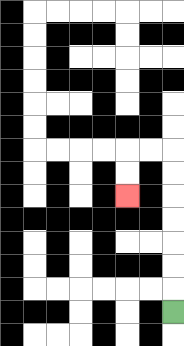{'start': '[7, 13]', 'end': '[5, 8]', 'path_directions': 'U,U,U,U,U,U,U,L,L,D,D', 'path_coordinates': '[[7, 13], [7, 12], [7, 11], [7, 10], [7, 9], [7, 8], [7, 7], [7, 6], [6, 6], [5, 6], [5, 7], [5, 8]]'}